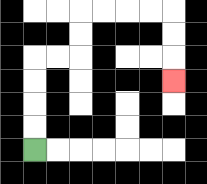{'start': '[1, 6]', 'end': '[7, 3]', 'path_directions': 'U,U,U,U,R,R,U,U,R,R,R,R,D,D,D', 'path_coordinates': '[[1, 6], [1, 5], [1, 4], [1, 3], [1, 2], [2, 2], [3, 2], [3, 1], [3, 0], [4, 0], [5, 0], [6, 0], [7, 0], [7, 1], [7, 2], [7, 3]]'}